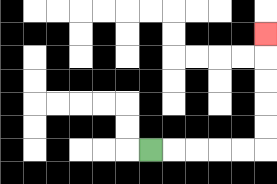{'start': '[6, 6]', 'end': '[11, 1]', 'path_directions': 'R,R,R,R,R,U,U,U,U,U', 'path_coordinates': '[[6, 6], [7, 6], [8, 6], [9, 6], [10, 6], [11, 6], [11, 5], [11, 4], [11, 3], [11, 2], [11, 1]]'}